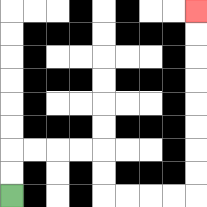{'start': '[0, 8]', 'end': '[8, 0]', 'path_directions': 'U,U,R,R,R,R,D,D,R,R,R,R,U,U,U,U,U,U,U,U', 'path_coordinates': '[[0, 8], [0, 7], [0, 6], [1, 6], [2, 6], [3, 6], [4, 6], [4, 7], [4, 8], [5, 8], [6, 8], [7, 8], [8, 8], [8, 7], [8, 6], [8, 5], [8, 4], [8, 3], [8, 2], [8, 1], [8, 0]]'}